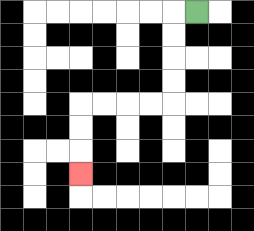{'start': '[8, 0]', 'end': '[3, 7]', 'path_directions': 'L,D,D,D,D,L,L,L,L,D,D,D', 'path_coordinates': '[[8, 0], [7, 0], [7, 1], [7, 2], [7, 3], [7, 4], [6, 4], [5, 4], [4, 4], [3, 4], [3, 5], [3, 6], [3, 7]]'}